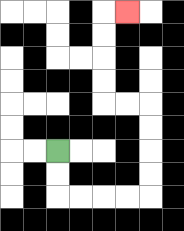{'start': '[2, 6]', 'end': '[5, 0]', 'path_directions': 'D,D,R,R,R,R,U,U,U,U,L,L,U,U,U,U,R', 'path_coordinates': '[[2, 6], [2, 7], [2, 8], [3, 8], [4, 8], [5, 8], [6, 8], [6, 7], [6, 6], [6, 5], [6, 4], [5, 4], [4, 4], [4, 3], [4, 2], [4, 1], [4, 0], [5, 0]]'}